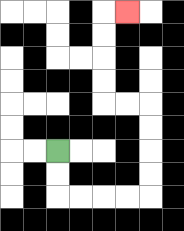{'start': '[2, 6]', 'end': '[5, 0]', 'path_directions': 'D,D,R,R,R,R,U,U,U,U,L,L,U,U,U,U,R', 'path_coordinates': '[[2, 6], [2, 7], [2, 8], [3, 8], [4, 8], [5, 8], [6, 8], [6, 7], [6, 6], [6, 5], [6, 4], [5, 4], [4, 4], [4, 3], [4, 2], [4, 1], [4, 0], [5, 0]]'}